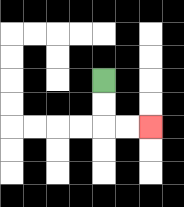{'start': '[4, 3]', 'end': '[6, 5]', 'path_directions': 'D,D,R,R', 'path_coordinates': '[[4, 3], [4, 4], [4, 5], [5, 5], [6, 5]]'}